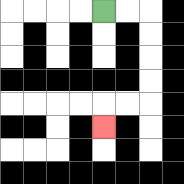{'start': '[4, 0]', 'end': '[4, 5]', 'path_directions': 'R,R,D,D,D,D,L,L,D', 'path_coordinates': '[[4, 0], [5, 0], [6, 0], [6, 1], [6, 2], [6, 3], [6, 4], [5, 4], [4, 4], [4, 5]]'}